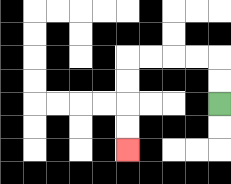{'start': '[9, 4]', 'end': '[5, 6]', 'path_directions': 'U,U,L,L,L,L,D,D,D,D', 'path_coordinates': '[[9, 4], [9, 3], [9, 2], [8, 2], [7, 2], [6, 2], [5, 2], [5, 3], [5, 4], [5, 5], [5, 6]]'}